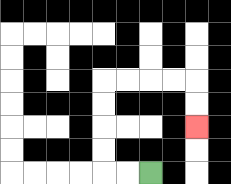{'start': '[6, 7]', 'end': '[8, 5]', 'path_directions': 'L,L,U,U,U,U,R,R,R,R,D,D', 'path_coordinates': '[[6, 7], [5, 7], [4, 7], [4, 6], [4, 5], [4, 4], [4, 3], [5, 3], [6, 3], [7, 3], [8, 3], [8, 4], [8, 5]]'}